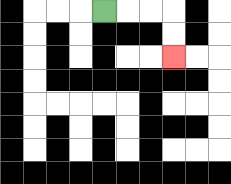{'start': '[4, 0]', 'end': '[7, 2]', 'path_directions': 'R,R,R,D,D', 'path_coordinates': '[[4, 0], [5, 0], [6, 0], [7, 0], [7, 1], [7, 2]]'}